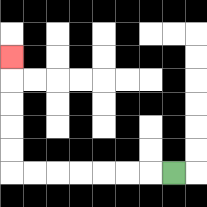{'start': '[7, 7]', 'end': '[0, 2]', 'path_directions': 'L,L,L,L,L,L,L,U,U,U,U,U', 'path_coordinates': '[[7, 7], [6, 7], [5, 7], [4, 7], [3, 7], [2, 7], [1, 7], [0, 7], [0, 6], [0, 5], [0, 4], [0, 3], [0, 2]]'}